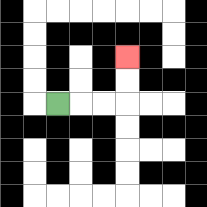{'start': '[2, 4]', 'end': '[5, 2]', 'path_directions': 'R,R,R,U,U', 'path_coordinates': '[[2, 4], [3, 4], [4, 4], [5, 4], [5, 3], [5, 2]]'}